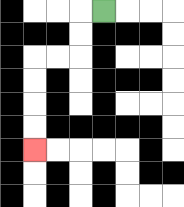{'start': '[4, 0]', 'end': '[1, 6]', 'path_directions': 'L,D,D,L,L,D,D,D,D', 'path_coordinates': '[[4, 0], [3, 0], [3, 1], [3, 2], [2, 2], [1, 2], [1, 3], [1, 4], [1, 5], [1, 6]]'}